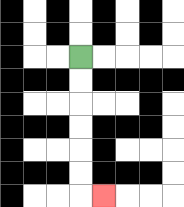{'start': '[3, 2]', 'end': '[4, 8]', 'path_directions': 'D,D,D,D,D,D,R', 'path_coordinates': '[[3, 2], [3, 3], [3, 4], [3, 5], [3, 6], [3, 7], [3, 8], [4, 8]]'}